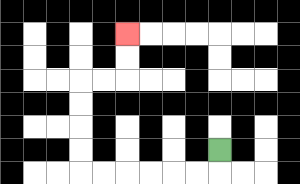{'start': '[9, 6]', 'end': '[5, 1]', 'path_directions': 'D,L,L,L,L,L,L,U,U,U,U,R,R,U,U', 'path_coordinates': '[[9, 6], [9, 7], [8, 7], [7, 7], [6, 7], [5, 7], [4, 7], [3, 7], [3, 6], [3, 5], [3, 4], [3, 3], [4, 3], [5, 3], [5, 2], [5, 1]]'}